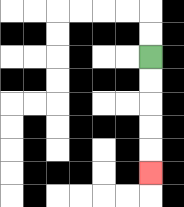{'start': '[6, 2]', 'end': '[6, 7]', 'path_directions': 'D,D,D,D,D', 'path_coordinates': '[[6, 2], [6, 3], [6, 4], [6, 5], [6, 6], [6, 7]]'}